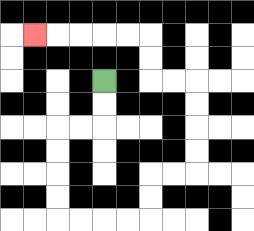{'start': '[4, 3]', 'end': '[1, 1]', 'path_directions': 'D,D,L,L,D,D,D,D,R,R,R,R,U,U,R,R,U,U,U,U,L,L,U,U,L,L,L,L,L', 'path_coordinates': '[[4, 3], [4, 4], [4, 5], [3, 5], [2, 5], [2, 6], [2, 7], [2, 8], [2, 9], [3, 9], [4, 9], [5, 9], [6, 9], [6, 8], [6, 7], [7, 7], [8, 7], [8, 6], [8, 5], [8, 4], [8, 3], [7, 3], [6, 3], [6, 2], [6, 1], [5, 1], [4, 1], [3, 1], [2, 1], [1, 1]]'}